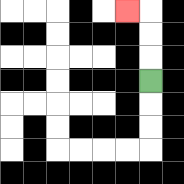{'start': '[6, 3]', 'end': '[5, 0]', 'path_directions': 'U,U,U,L', 'path_coordinates': '[[6, 3], [6, 2], [6, 1], [6, 0], [5, 0]]'}